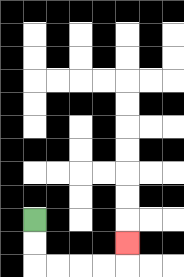{'start': '[1, 9]', 'end': '[5, 10]', 'path_directions': 'D,D,R,R,R,R,U', 'path_coordinates': '[[1, 9], [1, 10], [1, 11], [2, 11], [3, 11], [4, 11], [5, 11], [5, 10]]'}